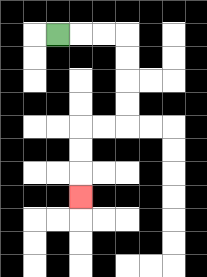{'start': '[2, 1]', 'end': '[3, 8]', 'path_directions': 'R,R,R,D,D,D,D,L,L,D,D,D', 'path_coordinates': '[[2, 1], [3, 1], [4, 1], [5, 1], [5, 2], [5, 3], [5, 4], [5, 5], [4, 5], [3, 5], [3, 6], [3, 7], [3, 8]]'}